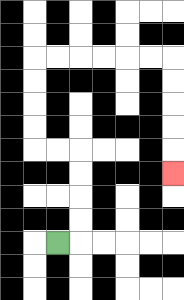{'start': '[2, 10]', 'end': '[7, 7]', 'path_directions': 'R,U,U,U,U,L,L,U,U,U,U,R,R,R,R,R,R,D,D,D,D,D', 'path_coordinates': '[[2, 10], [3, 10], [3, 9], [3, 8], [3, 7], [3, 6], [2, 6], [1, 6], [1, 5], [1, 4], [1, 3], [1, 2], [2, 2], [3, 2], [4, 2], [5, 2], [6, 2], [7, 2], [7, 3], [7, 4], [7, 5], [7, 6], [7, 7]]'}